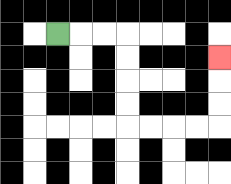{'start': '[2, 1]', 'end': '[9, 2]', 'path_directions': 'R,R,R,D,D,D,D,R,R,R,R,U,U,U', 'path_coordinates': '[[2, 1], [3, 1], [4, 1], [5, 1], [5, 2], [5, 3], [5, 4], [5, 5], [6, 5], [7, 5], [8, 5], [9, 5], [9, 4], [9, 3], [9, 2]]'}